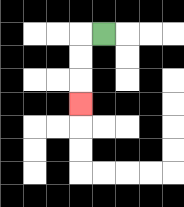{'start': '[4, 1]', 'end': '[3, 4]', 'path_directions': 'L,D,D,D', 'path_coordinates': '[[4, 1], [3, 1], [3, 2], [3, 3], [3, 4]]'}